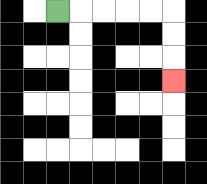{'start': '[2, 0]', 'end': '[7, 3]', 'path_directions': 'R,R,R,R,R,D,D,D', 'path_coordinates': '[[2, 0], [3, 0], [4, 0], [5, 0], [6, 0], [7, 0], [7, 1], [7, 2], [7, 3]]'}